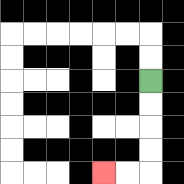{'start': '[6, 3]', 'end': '[4, 7]', 'path_directions': 'D,D,D,D,L,L', 'path_coordinates': '[[6, 3], [6, 4], [6, 5], [6, 6], [6, 7], [5, 7], [4, 7]]'}